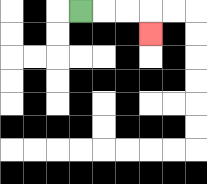{'start': '[3, 0]', 'end': '[6, 1]', 'path_directions': 'R,R,R,D', 'path_coordinates': '[[3, 0], [4, 0], [5, 0], [6, 0], [6, 1]]'}